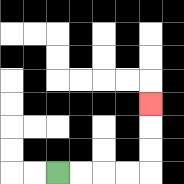{'start': '[2, 7]', 'end': '[6, 4]', 'path_directions': 'R,R,R,R,U,U,U', 'path_coordinates': '[[2, 7], [3, 7], [4, 7], [5, 7], [6, 7], [6, 6], [6, 5], [6, 4]]'}